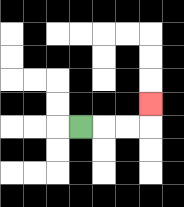{'start': '[3, 5]', 'end': '[6, 4]', 'path_directions': 'R,R,R,U', 'path_coordinates': '[[3, 5], [4, 5], [5, 5], [6, 5], [6, 4]]'}